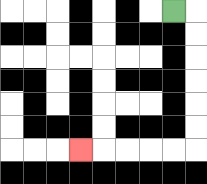{'start': '[7, 0]', 'end': '[3, 6]', 'path_directions': 'R,D,D,D,D,D,D,L,L,L,L,L', 'path_coordinates': '[[7, 0], [8, 0], [8, 1], [8, 2], [8, 3], [8, 4], [8, 5], [8, 6], [7, 6], [6, 6], [5, 6], [4, 6], [3, 6]]'}